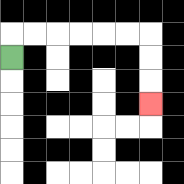{'start': '[0, 2]', 'end': '[6, 4]', 'path_directions': 'U,R,R,R,R,R,R,D,D,D', 'path_coordinates': '[[0, 2], [0, 1], [1, 1], [2, 1], [3, 1], [4, 1], [5, 1], [6, 1], [6, 2], [6, 3], [6, 4]]'}